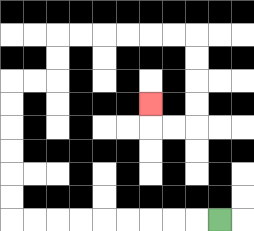{'start': '[9, 9]', 'end': '[6, 4]', 'path_directions': 'L,L,L,L,L,L,L,L,L,U,U,U,U,U,U,R,R,U,U,R,R,R,R,R,R,D,D,D,D,L,L,U', 'path_coordinates': '[[9, 9], [8, 9], [7, 9], [6, 9], [5, 9], [4, 9], [3, 9], [2, 9], [1, 9], [0, 9], [0, 8], [0, 7], [0, 6], [0, 5], [0, 4], [0, 3], [1, 3], [2, 3], [2, 2], [2, 1], [3, 1], [4, 1], [5, 1], [6, 1], [7, 1], [8, 1], [8, 2], [8, 3], [8, 4], [8, 5], [7, 5], [6, 5], [6, 4]]'}